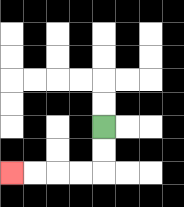{'start': '[4, 5]', 'end': '[0, 7]', 'path_directions': 'D,D,L,L,L,L', 'path_coordinates': '[[4, 5], [4, 6], [4, 7], [3, 7], [2, 7], [1, 7], [0, 7]]'}